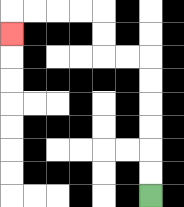{'start': '[6, 8]', 'end': '[0, 1]', 'path_directions': 'U,U,U,U,U,U,L,L,U,U,L,L,L,L,D', 'path_coordinates': '[[6, 8], [6, 7], [6, 6], [6, 5], [6, 4], [6, 3], [6, 2], [5, 2], [4, 2], [4, 1], [4, 0], [3, 0], [2, 0], [1, 0], [0, 0], [0, 1]]'}